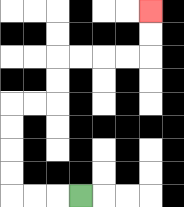{'start': '[3, 8]', 'end': '[6, 0]', 'path_directions': 'L,L,L,U,U,U,U,R,R,U,U,R,R,R,R,U,U', 'path_coordinates': '[[3, 8], [2, 8], [1, 8], [0, 8], [0, 7], [0, 6], [0, 5], [0, 4], [1, 4], [2, 4], [2, 3], [2, 2], [3, 2], [4, 2], [5, 2], [6, 2], [6, 1], [6, 0]]'}